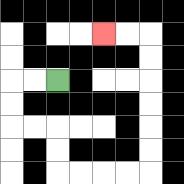{'start': '[2, 3]', 'end': '[4, 1]', 'path_directions': 'L,L,D,D,R,R,D,D,R,R,R,R,U,U,U,U,U,U,L,L', 'path_coordinates': '[[2, 3], [1, 3], [0, 3], [0, 4], [0, 5], [1, 5], [2, 5], [2, 6], [2, 7], [3, 7], [4, 7], [5, 7], [6, 7], [6, 6], [6, 5], [6, 4], [6, 3], [6, 2], [6, 1], [5, 1], [4, 1]]'}